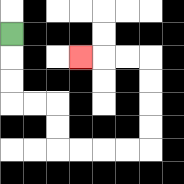{'start': '[0, 1]', 'end': '[3, 2]', 'path_directions': 'D,D,D,R,R,D,D,R,R,R,R,U,U,U,U,L,L,L', 'path_coordinates': '[[0, 1], [0, 2], [0, 3], [0, 4], [1, 4], [2, 4], [2, 5], [2, 6], [3, 6], [4, 6], [5, 6], [6, 6], [6, 5], [6, 4], [6, 3], [6, 2], [5, 2], [4, 2], [3, 2]]'}